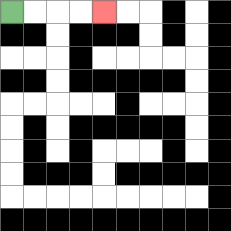{'start': '[0, 0]', 'end': '[4, 0]', 'path_directions': 'R,R,R,R', 'path_coordinates': '[[0, 0], [1, 0], [2, 0], [3, 0], [4, 0]]'}